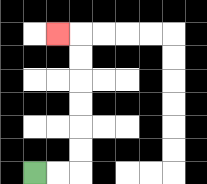{'start': '[1, 7]', 'end': '[2, 1]', 'path_directions': 'R,R,U,U,U,U,U,U,L', 'path_coordinates': '[[1, 7], [2, 7], [3, 7], [3, 6], [3, 5], [3, 4], [3, 3], [3, 2], [3, 1], [2, 1]]'}